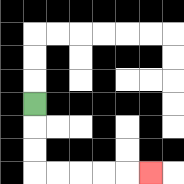{'start': '[1, 4]', 'end': '[6, 7]', 'path_directions': 'D,D,D,R,R,R,R,R', 'path_coordinates': '[[1, 4], [1, 5], [1, 6], [1, 7], [2, 7], [3, 7], [4, 7], [5, 7], [6, 7]]'}